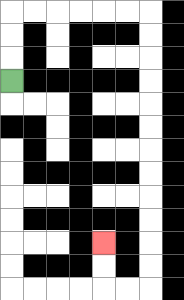{'start': '[0, 3]', 'end': '[4, 10]', 'path_directions': 'U,U,U,R,R,R,R,R,R,D,D,D,D,D,D,D,D,D,D,D,D,L,L,U,U', 'path_coordinates': '[[0, 3], [0, 2], [0, 1], [0, 0], [1, 0], [2, 0], [3, 0], [4, 0], [5, 0], [6, 0], [6, 1], [6, 2], [6, 3], [6, 4], [6, 5], [6, 6], [6, 7], [6, 8], [6, 9], [6, 10], [6, 11], [6, 12], [5, 12], [4, 12], [4, 11], [4, 10]]'}